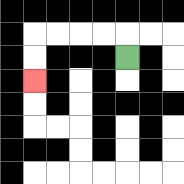{'start': '[5, 2]', 'end': '[1, 3]', 'path_directions': 'U,L,L,L,L,D,D', 'path_coordinates': '[[5, 2], [5, 1], [4, 1], [3, 1], [2, 1], [1, 1], [1, 2], [1, 3]]'}